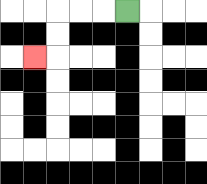{'start': '[5, 0]', 'end': '[1, 2]', 'path_directions': 'L,L,L,D,D,L', 'path_coordinates': '[[5, 0], [4, 0], [3, 0], [2, 0], [2, 1], [2, 2], [1, 2]]'}